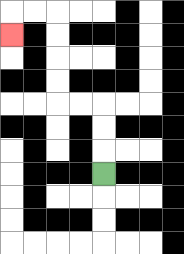{'start': '[4, 7]', 'end': '[0, 1]', 'path_directions': 'U,U,U,L,L,U,U,U,U,L,L,D', 'path_coordinates': '[[4, 7], [4, 6], [4, 5], [4, 4], [3, 4], [2, 4], [2, 3], [2, 2], [2, 1], [2, 0], [1, 0], [0, 0], [0, 1]]'}